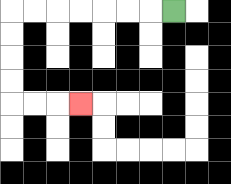{'start': '[7, 0]', 'end': '[3, 4]', 'path_directions': 'L,L,L,L,L,L,L,D,D,D,D,R,R,R', 'path_coordinates': '[[7, 0], [6, 0], [5, 0], [4, 0], [3, 0], [2, 0], [1, 0], [0, 0], [0, 1], [0, 2], [0, 3], [0, 4], [1, 4], [2, 4], [3, 4]]'}